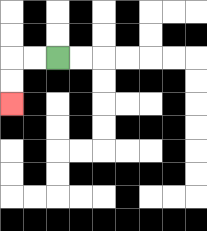{'start': '[2, 2]', 'end': '[0, 4]', 'path_directions': 'L,L,D,D', 'path_coordinates': '[[2, 2], [1, 2], [0, 2], [0, 3], [0, 4]]'}